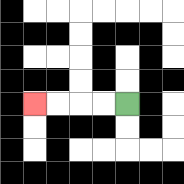{'start': '[5, 4]', 'end': '[1, 4]', 'path_directions': 'L,L,L,L', 'path_coordinates': '[[5, 4], [4, 4], [3, 4], [2, 4], [1, 4]]'}